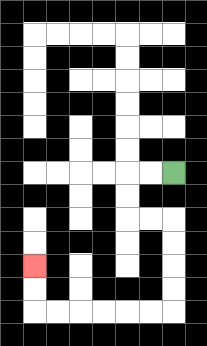{'start': '[7, 7]', 'end': '[1, 11]', 'path_directions': 'L,L,D,D,R,R,D,D,D,D,L,L,L,L,L,L,U,U', 'path_coordinates': '[[7, 7], [6, 7], [5, 7], [5, 8], [5, 9], [6, 9], [7, 9], [7, 10], [7, 11], [7, 12], [7, 13], [6, 13], [5, 13], [4, 13], [3, 13], [2, 13], [1, 13], [1, 12], [1, 11]]'}